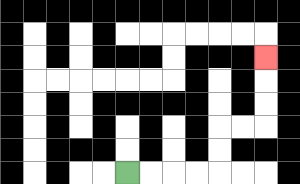{'start': '[5, 7]', 'end': '[11, 2]', 'path_directions': 'R,R,R,R,U,U,R,R,U,U,U', 'path_coordinates': '[[5, 7], [6, 7], [7, 7], [8, 7], [9, 7], [9, 6], [9, 5], [10, 5], [11, 5], [11, 4], [11, 3], [11, 2]]'}